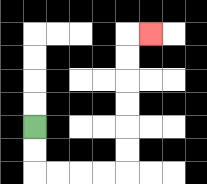{'start': '[1, 5]', 'end': '[6, 1]', 'path_directions': 'D,D,R,R,R,R,U,U,U,U,U,U,R', 'path_coordinates': '[[1, 5], [1, 6], [1, 7], [2, 7], [3, 7], [4, 7], [5, 7], [5, 6], [5, 5], [5, 4], [5, 3], [5, 2], [5, 1], [6, 1]]'}